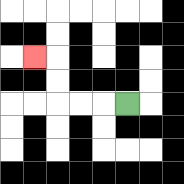{'start': '[5, 4]', 'end': '[1, 2]', 'path_directions': 'L,L,L,U,U,L', 'path_coordinates': '[[5, 4], [4, 4], [3, 4], [2, 4], [2, 3], [2, 2], [1, 2]]'}